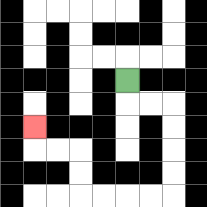{'start': '[5, 3]', 'end': '[1, 5]', 'path_directions': 'D,R,R,D,D,D,D,L,L,L,L,U,U,L,L,U', 'path_coordinates': '[[5, 3], [5, 4], [6, 4], [7, 4], [7, 5], [7, 6], [7, 7], [7, 8], [6, 8], [5, 8], [4, 8], [3, 8], [3, 7], [3, 6], [2, 6], [1, 6], [1, 5]]'}